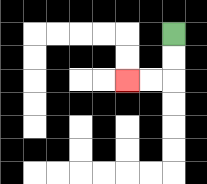{'start': '[7, 1]', 'end': '[5, 3]', 'path_directions': 'D,D,L,L', 'path_coordinates': '[[7, 1], [7, 2], [7, 3], [6, 3], [5, 3]]'}